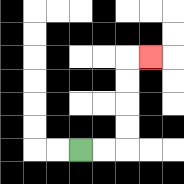{'start': '[3, 6]', 'end': '[6, 2]', 'path_directions': 'R,R,U,U,U,U,R', 'path_coordinates': '[[3, 6], [4, 6], [5, 6], [5, 5], [5, 4], [5, 3], [5, 2], [6, 2]]'}